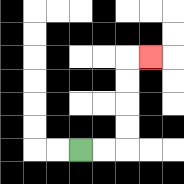{'start': '[3, 6]', 'end': '[6, 2]', 'path_directions': 'R,R,U,U,U,U,R', 'path_coordinates': '[[3, 6], [4, 6], [5, 6], [5, 5], [5, 4], [5, 3], [5, 2], [6, 2]]'}